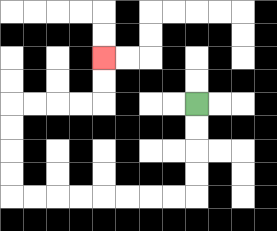{'start': '[8, 4]', 'end': '[4, 2]', 'path_directions': 'D,D,D,D,L,L,L,L,L,L,L,L,U,U,U,U,R,R,R,R,U,U', 'path_coordinates': '[[8, 4], [8, 5], [8, 6], [8, 7], [8, 8], [7, 8], [6, 8], [5, 8], [4, 8], [3, 8], [2, 8], [1, 8], [0, 8], [0, 7], [0, 6], [0, 5], [0, 4], [1, 4], [2, 4], [3, 4], [4, 4], [4, 3], [4, 2]]'}